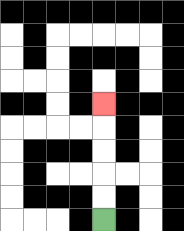{'start': '[4, 9]', 'end': '[4, 4]', 'path_directions': 'U,U,U,U,U', 'path_coordinates': '[[4, 9], [4, 8], [4, 7], [4, 6], [4, 5], [4, 4]]'}